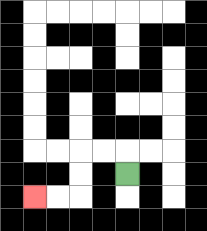{'start': '[5, 7]', 'end': '[1, 8]', 'path_directions': 'U,L,L,D,D,L,L', 'path_coordinates': '[[5, 7], [5, 6], [4, 6], [3, 6], [3, 7], [3, 8], [2, 8], [1, 8]]'}